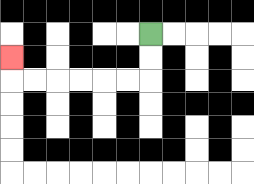{'start': '[6, 1]', 'end': '[0, 2]', 'path_directions': 'D,D,L,L,L,L,L,L,U', 'path_coordinates': '[[6, 1], [6, 2], [6, 3], [5, 3], [4, 3], [3, 3], [2, 3], [1, 3], [0, 3], [0, 2]]'}